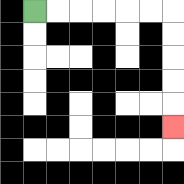{'start': '[1, 0]', 'end': '[7, 5]', 'path_directions': 'R,R,R,R,R,R,D,D,D,D,D', 'path_coordinates': '[[1, 0], [2, 0], [3, 0], [4, 0], [5, 0], [6, 0], [7, 0], [7, 1], [7, 2], [7, 3], [7, 4], [7, 5]]'}